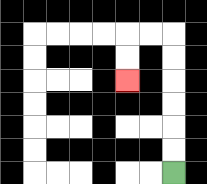{'start': '[7, 7]', 'end': '[5, 3]', 'path_directions': 'U,U,U,U,U,U,L,L,D,D', 'path_coordinates': '[[7, 7], [7, 6], [7, 5], [7, 4], [7, 3], [7, 2], [7, 1], [6, 1], [5, 1], [5, 2], [5, 3]]'}